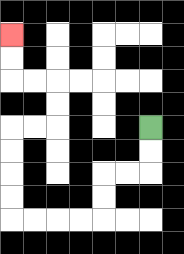{'start': '[6, 5]', 'end': '[0, 1]', 'path_directions': 'D,D,L,L,D,D,L,L,L,L,U,U,U,U,R,R,U,U,L,L,U,U', 'path_coordinates': '[[6, 5], [6, 6], [6, 7], [5, 7], [4, 7], [4, 8], [4, 9], [3, 9], [2, 9], [1, 9], [0, 9], [0, 8], [0, 7], [0, 6], [0, 5], [1, 5], [2, 5], [2, 4], [2, 3], [1, 3], [0, 3], [0, 2], [0, 1]]'}